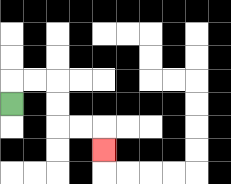{'start': '[0, 4]', 'end': '[4, 6]', 'path_directions': 'U,R,R,D,D,R,R,D', 'path_coordinates': '[[0, 4], [0, 3], [1, 3], [2, 3], [2, 4], [2, 5], [3, 5], [4, 5], [4, 6]]'}